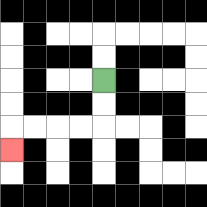{'start': '[4, 3]', 'end': '[0, 6]', 'path_directions': 'D,D,L,L,L,L,D', 'path_coordinates': '[[4, 3], [4, 4], [4, 5], [3, 5], [2, 5], [1, 5], [0, 5], [0, 6]]'}